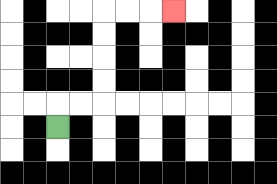{'start': '[2, 5]', 'end': '[7, 0]', 'path_directions': 'U,R,R,U,U,U,U,R,R,R', 'path_coordinates': '[[2, 5], [2, 4], [3, 4], [4, 4], [4, 3], [4, 2], [4, 1], [4, 0], [5, 0], [6, 0], [7, 0]]'}